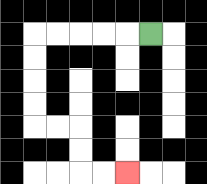{'start': '[6, 1]', 'end': '[5, 7]', 'path_directions': 'L,L,L,L,L,D,D,D,D,R,R,D,D,R,R', 'path_coordinates': '[[6, 1], [5, 1], [4, 1], [3, 1], [2, 1], [1, 1], [1, 2], [1, 3], [1, 4], [1, 5], [2, 5], [3, 5], [3, 6], [3, 7], [4, 7], [5, 7]]'}